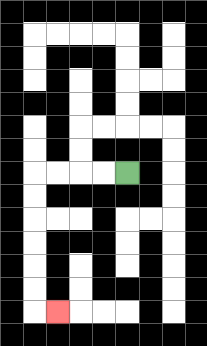{'start': '[5, 7]', 'end': '[2, 13]', 'path_directions': 'L,L,L,L,D,D,D,D,D,D,R', 'path_coordinates': '[[5, 7], [4, 7], [3, 7], [2, 7], [1, 7], [1, 8], [1, 9], [1, 10], [1, 11], [1, 12], [1, 13], [2, 13]]'}